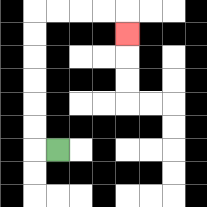{'start': '[2, 6]', 'end': '[5, 1]', 'path_directions': 'L,U,U,U,U,U,U,R,R,R,R,D', 'path_coordinates': '[[2, 6], [1, 6], [1, 5], [1, 4], [1, 3], [1, 2], [1, 1], [1, 0], [2, 0], [3, 0], [4, 0], [5, 0], [5, 1]]'}